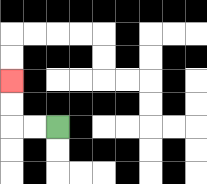{'start': '[2, 5]', 'end': '[0, 3]', 'path_directions': 'L,L,U,U', 'path_coordinates': '[[2, 5], [1, 5], [0, 5], [0, 4], [0, 3]]'}